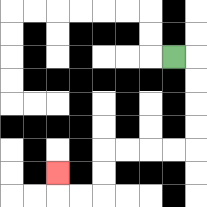{'start': '[7, 2]', 'end': '[2, 7]', 'path_directions': 'R,D,D,D,D,L,L,L,L,D,D,L,L,U', 'path_coordinates': '[[7, 2], [8, 2], [8, 3], [8, 4], [8, 5], [8, 6], [7, 6], [6, 6], [5, 6], [4, 6], [4, 7], [4, 8], [3, 8], [2, 8], [2, 7]]'}